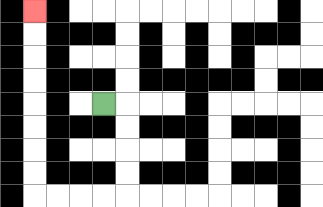{'start': '[4, 4]', 'end': '[1, 0]', 'path_directions': 'R,D,D,D,D,L,L,L,L,U,U,U,U,U,U,U,U', 'path_coordinates': '[[4, 4], [5, 4], [5, 5], [5, 6], [5, 7], [5, 8], [4, 8], [3, 8], [2, 8], [1, 8], [1, 7], [1, 6], [1, 5], [1, 4], [1, 3], [1, 2], [1, 1], [1, 0]]'}